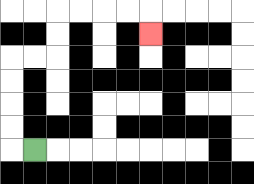{'start': '[1, 6]', 'end': '[6, 1]', 'path_directions': 'L,U,U,U,U,R,R,U,U,R,R,R,R,D', 'path_coordinates': '[[1, 6], [0, 6], [0, 5], [0, 4], [0, 3], [0, 2], [1, 2], [2, 2], [2, 1], [2, 0], [3, 0], [4, 0], [5, 0], [6, 0], [6, 1]]'}